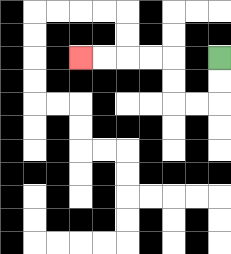{'start': '[9, 2]', 'end': '[3, 2]', 'path_directions': 'D,D,L,L,U,U,L,L,L,L', 'path_coordinates': '[[9, 2], [9, 3], [9, 4], [8, 4], [7, 4], [7, 3], [7, 2], [6, 2], [5, 2], [4, 2], [3, 2]]'}